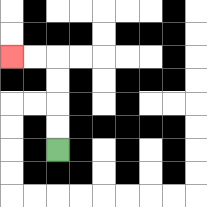{'start': '[2, 6]', 'end': '[0, 2]', 'path_directions': 'U,U,U,U,L,L', 'path_coordinates': '[[2, 6], [2, 5], [2, 4], [2, 3], [2, 2], [1, 2], [0, 2]]'}